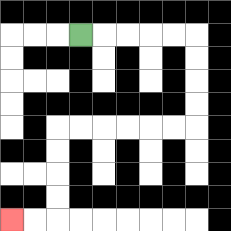{'start': '[3, 1]', 'end': '[0, 9]', 'path_directions': 'R,R,R,R,R,D,D,D,D,L,L,L,L,L,L,D,D,D,D,L,L', 'path_coordinates': '[[3, 1], [4, 1], [5, 1], [6, 1], [7, 1], [8, 1], [8, 2], [8, 3], [8, 4], [8, 5], [7, 5], [6, 5], [5, 5], [4, 5], [3, 5], [2, 5], [2, 6], [2, 7], [2, 8], [2, 9], [1, 9], [0, 9]]'}